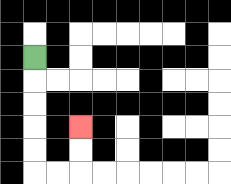{'start': '[1, 2]', 'end': '[3, 5]', 'path_directions': 'D,D,D,D,D,R,R,U,U', 'path_coordinates': '[[1, 2], [1, 3], [1, 4], [1, 5], [1, 6], [1, 7], [2, 7], [3, 7], [3, 6], [3, 5]]'}